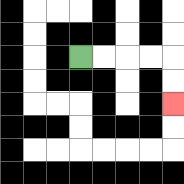{'start': '[3, 2]', 'end': '[7, 4]', 'path_directions': 'R,R,R,R,D,D', 'path_coordinates': '[[3, 2], [4, 2], [5, 2], [6, 2], [7, 2], [7, 3], [7, 4]]'}